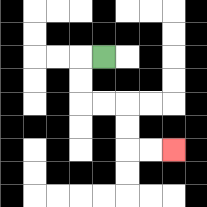{'start': '[4, 2]', 'end': '[7, 6]', 'path_directions': 'L,D,D,R,R,D,D,R,R', 'path_coordinates': '[[4, 2], [3, 2], [3, 3], [3, 4], [4, 4], [5, 4], [5, 5], [5, 6], [6, 6], [7, 6]]'}